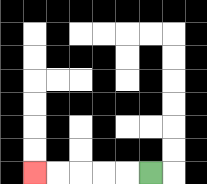{'start': '[6, 7]', 'end': '[1, 7]', 'path_directions': 'L,L,L,L,L', 'path_coordinates': '[[6, 7], [5, 7], [4, 7], [3, 7], [2, 7], [1, 7]]'}